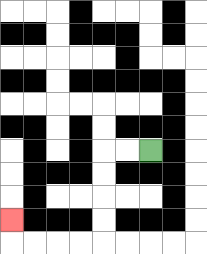{'start': '[6, 6]', 'end': '[0, 9]', 'path_directions': 'L,L,D,D,D,D,L,L,L,L,U', 'path_coordinates': '[[6, 6], [5, 6], [4, 6], [4, 7], [4, 8], [4, 9], [4, 10], [3, 10], [2, 10], [1, 10], [0, 10], [0, 9]]'}